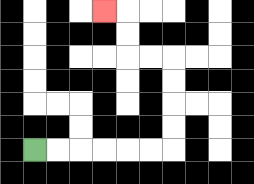{'start': '[1, 6]', 'end': '[4, 0]', 'path_directions': 'R,R,R,R,R,R,U,U,U,U,L,L,U,U,L', 'path_coordinates': '[[1, 6], [2, 6], [3, 6], [4, 6], [5, 6], [6, 6], [7, 6], [7, 5], [7, 4], [7, 3], [7, 2], [6, 2], [5, 2], [5, 1], [5, 0], [4, 0]]'}